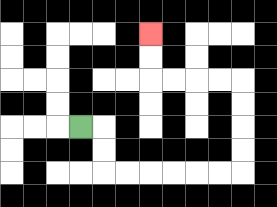{'start': '[3, 5]', 'end': '[6, 1]', 'path_directions': 'R,D,D,R,R,R,R,R,R,U,U,U,U,L,L,L,L,U,U', 'path_coordinates': '[[3, 5], [4, 5], [4, 6], [4, 7], [5, 7], [6, 7], [7, 7], [8, 7], [9, 7], [10, 7], [10, 6], [10, 5], [10, 4], [10, 3], [9, 3], [8, 3], [7, 3], [6, 3], [6, 2], [6, 1]]'}